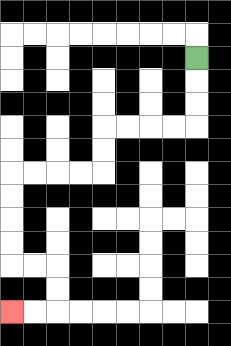{'start': '[8, 2]', 'end': '[0, 13]', 'path_directions': 'D,D,D,L,L,L,L,D,D,L,L,L,L,D,D,D,D,R,R,D,D,L,L', 'path_coordinates': '[[8, 2], [8, 3], [8, 4], [8, 5], [7, 5], [6, 5], [5, 5], [4, 5], [4, 6], [4, 7], [3, 7], [2, 7], [1, 7], [0, 7], [0, 8], [0, 9], [0, 10], [0, 11], [1, 11], [2, 11], [2, 12], [2, 13], [1, 13], [0, 13]]'}